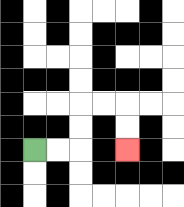{'start': '[1, 6]', 'end': '[5, 6]', 'path_directions': 'R,R,U,U,R,R,D,D', 'path_coordinates': '[[1, 6], [2, 6], [3, 6], [3, 5], [3, 4], [4, 4], [5, 4], [5, 5], [5, 6]]'}